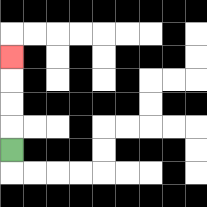{'start': '[0, 6]', 'end': '[0, 2]', 'path_directions': 'U,U,U,U', 'path_coordinates': '[[0, 6], [0, 5], [0, 4], [0, 3], [0, 2]]'}